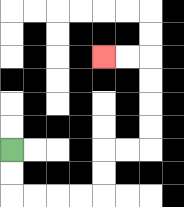{'start': '[0, 6]', 'end': '[4, 2]', 'path_directions': 'D,D,R,R,R,R,U,U,R,R,U,U,U,U,L,L', 'path_coordinates': '[[0, 6], [0, 7], [0, 8], [1, 8], [2, 8], [3, 8], [4, 8], [4, 7], [4, 6], [5, 6], [6, 6], [6, 5], [6, 4], [6, 3], [6, 2], [5, 2], [4, 2]]'}